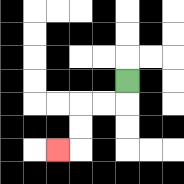{'start': '[5, 3]', 'end': '[2, 6]', 'path_directions': 'D,L,L,D,D,L', 'path_coordinates': '[[5, 3], [5, 4], [4, 4], [3, 4], [3, 5], [3, 6], [2, 6]]'}